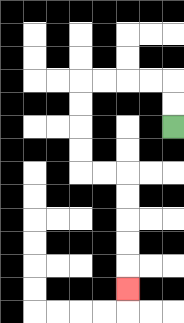{'start': '[7, 5]', 'end': '[5, 12]', 'path_directions': 'U,U,L,L,L,L,D,D,D,D,R,R,D,D,D,D,D', 'path_coordinates': '[[7, 5], [7, 4], [7, 3], [6, 3], [5, 3], [4, 3], [3, 3], [3, 4], [3, 5], [3, 6], [3, 7], [4, 7], [5, 7], [5, 8], [5, 9], [5, 10], [5, 11], [5, 12]]'}